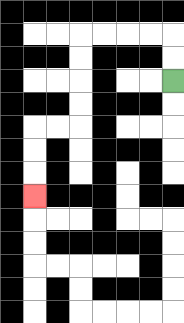{'start': '[7, 3]', 'end': '[1, 8]', 'path_directions': 'U,U,L,L,L,L,D,D,D,D,L,L,D,D,D', 'path_coordinates': '[[7, 3], [7, 2], [7, 1], [6, 1], [5, 1], [4, 1], [3, 1], [3, 2], [3, 3], [3, 4], [3, 5], [2, 5], [1, 5], [1, 6], [1, 7], [1, 8]]'}